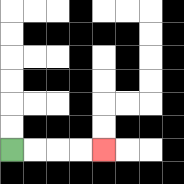{'start': '[0, 6]', 'end': '[4, 6]', 'path_directions': 'R,R,R,R', 'path_coordinates': '[[0, 6], [1, 6], [2, 6], [3, 6], [4, 6]]'}